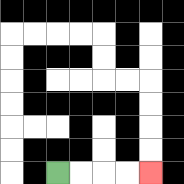{'start': '[2, 7]', 'end': '[6, 7]', 'path_directions': 'R,R,R,R', 'path_coordinates': '[[2, 7], [3, 7], [4, 7], [5, 7], [6, 7]]'}